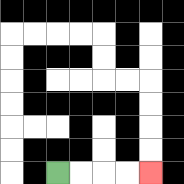{'start': '[2, 7]', 'end': '[6, 7]', 'path_directions': 'R,R,R,R', 'path_coordinates': '[[2, 7], [3, 7], [4, 7], [5, 7], [6, 7]]'}